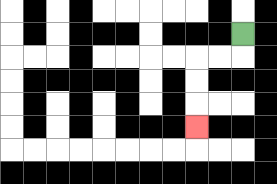{'start': '[10, 1]', 'end': '[8, 5]', 'path_directions': 'D,L,L,D,D,D', 'path_coordinates': '[[10, 1], [10, 2], [9, 2], [8, 2], [8, 3], [8, 4], [8, 5]]'}